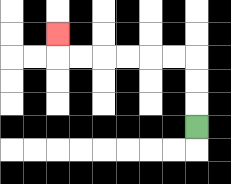{'start': '[8, 5]', 'end': '[2, 1]', 'path_directions': 'U,U,U,L,L,L,L,L,L,U', 'path_coordinates': '[[8, 5], [8, 4], [8, 3], [8, 2], [7, 2], [6, 2], [5, 2], [4, 2], [3, 2], [2, 2], [2, 1]]'}